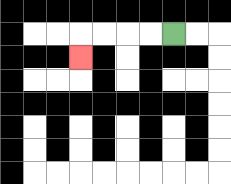{'start': '[7, 1]', 'end': '[3, 2]', 'path_directions': 'L,L,L,L,D', 'path_coordinates': '[[7, 1], [6, 1], [5, 1], [4, 1], [3, 1], [3, 2]]'}